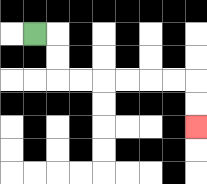{'start': '[1, 1]', 'end': '[8, 5]', 'path_directions': 'R,D,D,R,R,R,R,R,R,D,D', 'path_coordinates': '[[1, 1], [2, 1], [2, 2], [2, 3], [3, 3], [4, 3], [5, 3], [6, 3], [7, 3], [8, 3], [8, 4], [8, 5]]'}